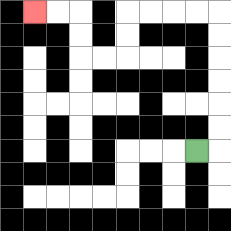{'start': '[8, 6]', 'end': '[1, 0]', 'path_directions': 'R,U,U,U,U,U,U,L,L,L,L,D,D,L,L,U,U,L,L', 'path_coordinates': '[[8, 6], [9, 6], [9, 5], [9, 4], [9, 3], [9, 2], [9, 1], [9, 0], [8, 0], [7, 0], [6, 0], [5, 0], [5, 1], [5, 2], [4, 2], [3, 2], [3, 1], [3, 0], [2, 0], [1, 0]]'}